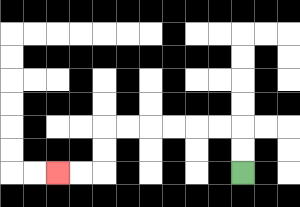{'start': '[10, 7]', 'end': '[2, 7]', 'path_directions': 'U,U,L,L,L,L,L,L,D,D,L,L', 'path_coordinates': '[[10, 7], [10, 6], [10, 5], [9, 5], [8, 5], [7, 5], [6, 5], [5, 5], [4, 5], [4, 6], [4, 7], [3, 7], [2, 7]]'}